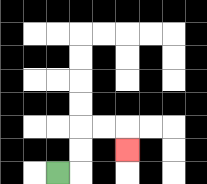{'start': '[2, 7]', 'end': '[5, 6]', 'path_directions': 'R,U,U,R,R,D', 'path_coordinates': '[[2, 7], [3, 7], [3, 6], [3, 5], [4, 5], [5, 5], [5, 6]]'}